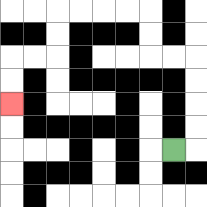{'start': '[7, 6]', 'end': '[0, 4]', 'path_directions': 'R,U,U,U,U,L,L,U,U,L,L,L,L,D,D,L,L,D,D', 'path_coordinates': '[[7, 6], [8, 6], [8, 5], [8, 4], [8, 3], [8, 2], [7, 2], [6, 2], [6, 1], [6, 0], [5, 0], [4, 0], [3, 0], [2, 0], [2, 1], [2, 2], [1, 2], [0, 2], [0, 3], [0, 4]]'}